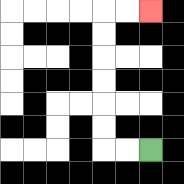{'start': '[6, 6]', 'end': '[6, 0]', 'path_directions': 'L,L,U,U,U,U,U,U,R,R', 'path_coordinates': '[[6, 6], [5, 6], [4, 6], [4, 5], [4, 4], [4, 3], [4, 2], [4, 1], [4, 0], [5, 0], [6, 0]]'}